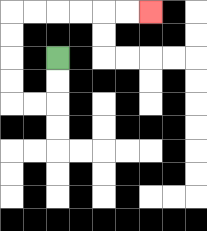{'start': '[2, 2]', 'end': '[6, 0]', 'path_directions': 'D,D,L,L,U,U,U,U,R,R,R,R,R,R', 'path_coordinates': '[[2, 2], [2, 3], [2, 4], [1, 4], [0, 4], [0, 3], [0, 2], [0, 1], [0, 0], [1, 0], [2, 0], [3, 0], [4, 0], [5, 0], [6, 0]]'}